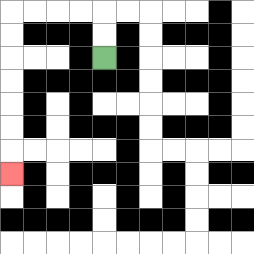{'start': '[4, 2]', 'end': '[0, 7]', 'path_directions': 'U,U,L,L,L,L,D,D,D,D,D,D,D', 'path_coordinates': '[[4, 2], [4, 1], [4, 0], [3, 0], [2, 0], [1, 0], [0, 0], [0, 1], [0, 2], [0, 3], [0, 4], [0, 5], [0, 6], [0, 7]]'}